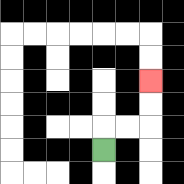{'start': '[4, 6]', 'end': '[6, 3]', 'path_directions': 'U,R,R,U,U', 'path_coordinates': '[[4, 6], [4, 5], [5, 5], [6, 5], [6, 4], [6, 3]]'}